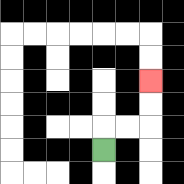{'start': '[4, 6]', 'end': '[6, 3]', 'path_directions': 'U,R,R,U,U', 'path_coordinates': '[[4, 6], [4, 5], [5, 5], [6, 5], [6, 4], [6, 3]]'}